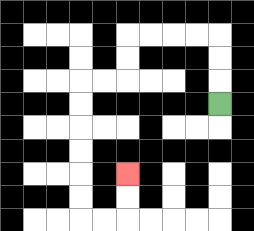{'start': '[9, 4]', 'end': '[5, 7]', 'path_directions': 'U,U,U,L,L,L,L,D,D,L,L,D,D,D,D,D,D,R,R,U,U', 'path_coordinates': '[[9, 4], [9, 3], [9, 2], [9, 1], [8, 1], [7, 1], [6, 1], [5, 1], [5, 2], [5, 3], [4, 3], [3, 3], [3, 4], [3, 5], [3, 6], [3, 7], [3, 8], [3, 9], [4, 9], [5, 9], [5, 8], [5, 7]]'}